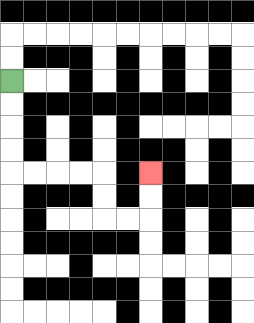{'start': '[0, 3]', 'end': '[6, 7]', 'path_directions': 'D,D,D,D,R,R,R,R,D,D,R,R,U,U', 'path_coordinates': '[[0, 3], [0, 4], [0, 5], [0, 6], [0, 7], [1, 7], [2, 7], [3, 7], [4, 7], [4, 8], [4, 9], [5, 9], [6, 9], [6, 8], [6, 7]]'}